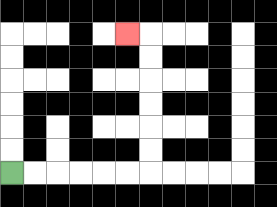{'start': '[0, 7]', 'end': '[5, 1]', 'path_directions': 'R,R,R,R,R,R,U,U,U,U,U,U,L', 'path_coordinates': '[[0, 7], [1, 7], [2, 7], [3, 7], [4, 7], [5, 7], [6, 7], [6, 6], [6, 5], [6, 4], [6, 3], [6, 2], [6, 1], [5, 1]]'}